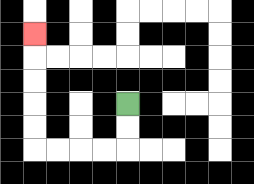{'start': '[5, 4]', 'end': '[1, 1]', 'path_directions': 'D,D,L,L,L,L,U,U,U,U,U', 'path_coordinates': '[[5, 4], [5, 5], [5, 6], [4, 6], [3, 6], [2, 6], [1, 6], [1, 5], [1, 4], [1, 3], [1, 2], [1, 1]]'}